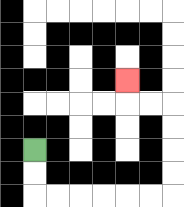{'start': '[1, 6]', 'end': '[5, 3]', 'path_directions': 'D,D,R,R,R,R,R,R,U,U,U,U,L,L,U', 'path_coordinates': '[[1, 6], [1, 7], [1, 8], [2, 8], [3, 8], [4, 8], [5, 8], [6, 8], [7, 8], [7, 7], [7, 6], [7, 5], [7, 4], [6, 4], [5, 4], [5, 3]]'}